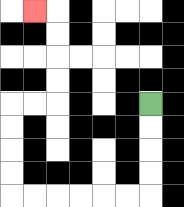{'start': '[6, 4]', 'end': '[1, 0]', 'path_directions': 'D,D,D,D,L,L,L,L,L,L,U,U,U,U,R,R,U,U,U,U,L', 'path_coordinates': '[[6, 4], [6, 5], [6, 6], [6, 7], [6, 8], [5, 8], [4, 8], [3, 8], [2, 8], [1, 8], [0, 8], [0, 7], [0, 6], [0, 5], [0, 4], [1, 4], [2, 4], [2, 3], [2, 2], [2, 1], [2, 0], [1, 0]]'}